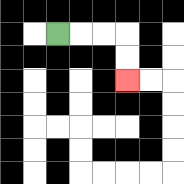{'start': '[2, 1]', 'end': '[5, 3]', 'path_directions': 'R,R,R,D,D', 'path_coordinates': '[[2, 1], [3, 1], [4, 1], [5, 1], [5, 2], [5, 3]]'}